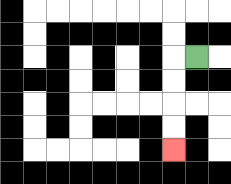{'start': '[8, 2]', 'end': '[7, 6]', 'path_directions': 'L,D,D,D,D', 'path_coordinates': '[[8, 2], [7, 2], [7, 3], [7, 4], [7, 5], [7, 6]]'}